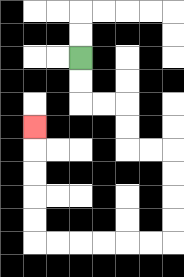{'start': '[3, 2]', 'end': '[1, 5]', 'path_directions': 'D,D,R,R,D,D,R,R,D,D,D,D,L,L,L,L,L,L,U,U,U,U,U', 'path_coordinates': '[[3, 2], [3, 3], [3, 4], [4, 4], [5, 4], [5, 5], [5, 6], [6, 6], [7, 6], [7, 7], [7, 8], [7, 9], [7, 10], [6, 10], [5, 10], [4, 10], [3, 10], [2, 10], [1, 10], [1, 9], [1, 8], [1, 7], [1, 6], [1, 5]]'}